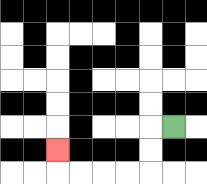{'start': '[7, 5]', 'end': '[2, 6]', 'path_directions': 'L,D,D,L,L,L,L,U', 'path_coordinates': '[[7, 5], [6, 5], [6, 6], [6, 7], [5, 7], [4, 7], [3, 7], [2, 7], [2, 6]]'}